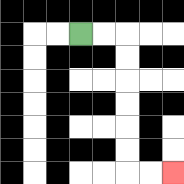{'start': '[3, 1]', 'end': '[7, 7]', 'path_directions': 'R,R,D,D,D,D,D,D,R,R', 'path_coordinates': '[[3, 1], [4, 1], [5, 1], [5, 2], [5, 3], [5, 4], [5, 5], [5, 6], [5, 7], [6, 7], [7, 7]]'}